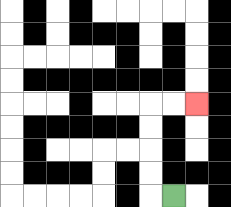{'start': '[7, 8]', 'end': '[8, 4]', 'path_directions': 'L,U,U,U,U,R,R', 'path_coordinates': '[[7, 8], [6, 8], [6, 7], [6, 6], [6, 5], [6, 4], [7, 4], [8, 4]]'}